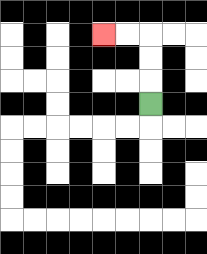{'start': '[6, 4]', 'end': '[4, 1]', 'path_directions': 'U,U,U,L,L', 'path_coordinates': '[[6, 4], [6, 3], [6, 2], [6, 1], [5, 1], [4, 1]]'}